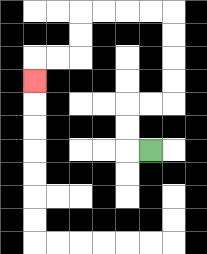{'start': '[6, 6]', 'end': '[1, 3]', 'path_directions': 'L,U,U,R,R,U,U,U,U,L,L,L,L,D,D,L,L,D', 'path_coordinates': '[[6, 6], [5, 6], [5, 5], [5, 4], [6, 4], [7, 4], [7, 3], [7, 2], [7, 1], [7, 0], [6, 0], [5, 0], [4, 0], [3, 0], [3, 1], [3, 2], [2, 2], [1, 2], [1, 3]]'}